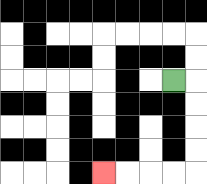{'start': '[7, 3]', 'end': '[4, 7]', 'path_directions': 'R,D,D,D,D,L,L,L,L', 'path_coordinates': '[[7, 3], [8, 3], [8, 4], [8, 5], [8, 6], [8, 7], [7, 7], [6, 7], [5, 7], [4, 7]]'}